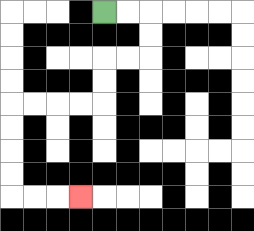{'start': '[4, 0]', 'end': '[3, 8]', 'path_directions': 'R,R,D,D,L,L,D,D,L,L,L,L,D,D,D,D,R,R,R', 'path_coordinates': '[[4, 0], [5, 0], [6, 0], [6, 1], [6, 2], [5, 2], [4, 2], [4, 3], [4, 4], [3, 4], [2, 4], [1, 4], [0, 4], [0, 5], [0, 6], [0, 7], [0, 8], [1, 8], [2, 8], [3, 8]]'}